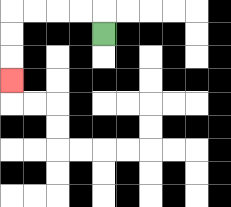{'start': '[4, 1]', 'end': '[0, 3]', 'path_directions': 'U,L,L,L,L,D,D,D', 'path_coordinates': '[[4, 1], [4, 0], [3, 0], [2, 0], [1, 0], [0, 0], [0, 1], [0, 2], [0, 3]]'}